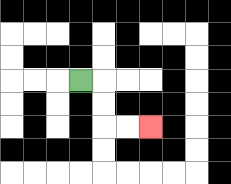{'start': '[3, 3]', 'end': '[6, 5]', 'path_directions': 'R,D,D,R,R', 'path_coordinates': '[[3, 3], [4, 3], [4, 4], [4, 5], [5, 5], [6, 5]]'}